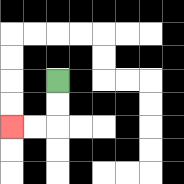{'start': '[2, 3]', 'end': '[0, 5]', 'path_directions': 'D,D,L,L', 'path_coordinates': '[[2, 3], [2, 4], [2, 5], [1, 5], [0, 5]]'}